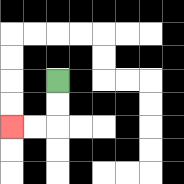{'start': '[2, 3]', 'end': '[0, 5]', 'path_directions': 'D,D,L,L', 'path_coordinates': '[[2, 3], [2, 4], [2, 5], [1, 5], [0, 5]]'}